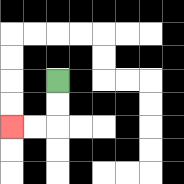{'start': '[2, 3]', 'end': '[0, 5]', 'path_directions': 'D,D,L,L', 'path_coordinates': '[[2, 3], [2, 4], [2, 5], [1, 5], [0, 5]]'}